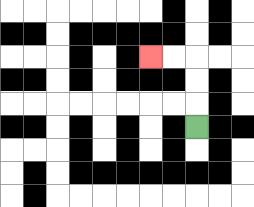{'start': '[8, 5]', 'end': '[6, 2]', 'path_directions': 'U,U,U,L,L', 'path_coordinates': '[[8, 5], [8, 4], [8, 3], [8, 2], [7, 2], [6, 2]]'}